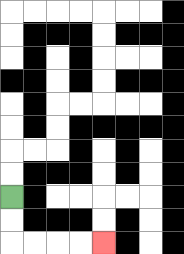{'start': '[0, 8]', 'end': '[4, 10]', 'path_directions': 'D,D,R,R,R,R', 'path_coordinates': '[[0, 8], [0, 9], [0, 10], [1, 10], [2, 10], [3, 10], [4, 10]]'}